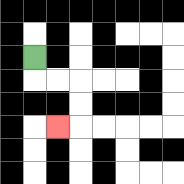{'start': '[1, 2]', 'end': '[2, 5]', 'path_directions': 'D,R,R,D,D,L', 'path_coordinates': '[[1, 2], [1, 3], [2, 3], [3, 3], [3, 4], [3, 5], [2, 5]]'}